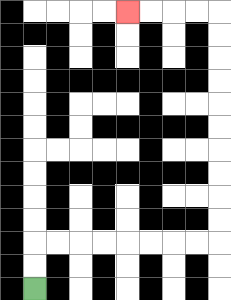{'start': '[1, 12]', 'end': '[5, 0]', 'path_directions': 'U,U,R,R,R,R,R,R,R,R,U,U,U,U,U,U,U,U,U,U,L,L,L,L', 'path_coordinates': '[[1, 12], [1, 11], [1, 10], [2, 10], [3, 10], [4, 10], [5, 10], [6, 10], [7, 10], [8, 10], [9, 10], [9, 9], [9, 8], [9, 7], [9, 6], [9, 5], [9, 4], [9, 3], [9, 2], [9, 1], [9, 0], [8, 0], [7, 0], [6, 0], [5, 0]]'}